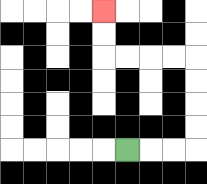{'start': '[5, 6]', 'end': '[4, 0]', 'path_directions': 'R,R,R,U,U,U,U,L,L,L,L,U,U', 'path_coordinates': '[[5, 6], [6, 6], [7, 6], [8, 6], [8, 5], [8, 4], [8, 3], [8, 2], [7, 2], [6, 2], [5, 2], [4, 2], [4, 1], [4, 0]]'}